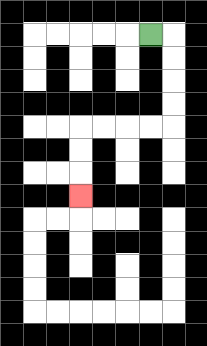{'start': '[6, 1]', 'end': '[3, 8]', 'path_directions': 'R,D,D,D,D,L,L,L,L,D,D,D', 'path_coordinates': '[[6, 1], [7, 1], [7, 2], [7, 3], [7, 4], [7, 5], [6, 5], [5, 5], [4, 5], [3, 5], [3, 6], [3, 7], [3, 8]]'}